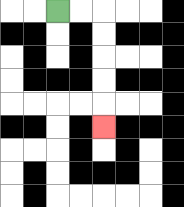{'start': '[2, 0]', 'end': '[4, 5]', 'path_directions': 'R,R,D,D,D,D,D', 'path_coordinates': '[[2, 0], [3, 0], [4, 0], [4, 1], [4, 2], [4, 3], [4, 4], [4, 5]]'}